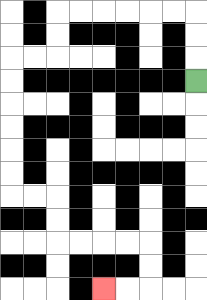{'start': '[8, 3]', 'end': '[4, 12]', 'path_directions': 'U,U,U,L,L,L,L,L,L,D,D,L,L,D,D,D,D,D,D,R,R,D,D,R,R,R,R,D,D,L,L', 'path_coordinates': '[[8, 3], [8, 2], [8, 1], [8, 0], [7, 0], [6, 0], [5, 0], [4, 0], [3, 0], [2, 0], [2, 1], [2, 2], [1, 2], [0, 2], [0, 3], [0, 4], [0, 5], [0, 6], [0, 7], [0, 8], [1, 8], [2, 8], [2, 9], [2, 10], [3, 10], [4, 10], [5, 10], [6, 10], [6, 11], [6, 12], [5, 12], [4, 12]]'}